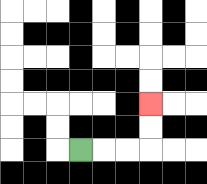{'start': '[3, 6]', 'end': '[6, 4]', 'path_directions': 'R,R,R,U,U', 'path_coordinates': '[[3, 6], [4, 6], [5, 6], [6, 6], [6, 5], [6, 4]]'}